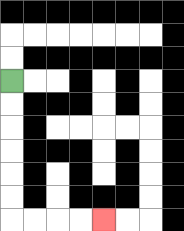{'start': '[0, 3]', 'end': '[4, 9]', 'path_directions': 'D,D,D,D,D,D,R,R,R,R', 'path_coordinates': '[[0, 3], [0, 4], [0, 5], [0, 6], [0, 7], [0, 8], [0, 9], [1, 9], [2, 9], [3, 9], [4, 9]]'}